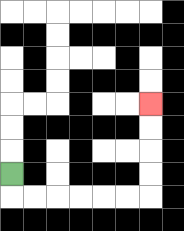{'start': '[0, 7]', 'end': '[6, 4]', 'path_directions': 'D,R,R,R,R,R,R,U,U,U,U', 'path_coordinates': '[[0, 7], [0, 8], [1, 8], [2, 8], [3, 8], [4, 8], [5, 8], [6, 8], [6, 7], [6, 6], [6, 5], [6, 4]]'}